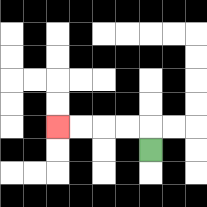{'start': '[6, 6]', 'end': '[2, 5]', 'path_directions': 'U,L,L,L,L', 'path_coordinates': '[[6, 6], [6, 5], [5, 5], [4, 5], [3, 5], [2, 5]]'}